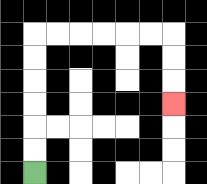{'start': '[1, 7]', 'end': '[7, 4]', 'path_directions': 'U,U,U,U,U,U,R,R,R,R,R,R,D,D,D', 'path_coordinates': '[[1, 7], [1, 6], [1, 5], [1, 4], [1, 3], [1, 2], [1, 1], [2, 1], [3, 1], [4, 1], [5, 1], [6, 1], [7, 1], [7, 2], [7, 3], [7, 4]]'}